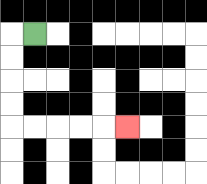{'start': '[1, 1]', 'end': '[5, 5]', 'path_directions': 'L,D,D,D,D,R,R,R,R,R', 'path_coordinates': '[[1, 1], [0, 1], [0, 2], [0, 3], [0, 4], [0, 5], [1, 5], [2, 5], [3, 5], [4, 5], [5, 5]]'}